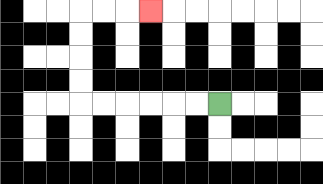{'start': '[9, 4]', 'end': '[6, 0]', 'path_directions': 'L,L,L,L,L,L,U,U,U,U,R,R,R', 'path_coordinates': '[[9, 4], [8, 4], [7, 4], [6, 4], [5, 4], [4, 4], [3, 4], [3, 3], [3, 2], [3, 1], [3, 0], [4, 0], [5, 0], [6, 0]]'}